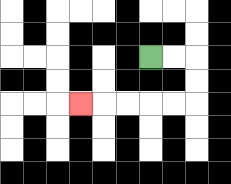{'start': '[6, 2]', 'end': '[3, 4]', 'path_directions': 'R,R,D,D,L,L,L,L,L', 'path_coordinates': '[[6, 2], [7, 2], [8, 2], [8, 3], [8, 4], [7, 4], [6, 4], [5, 4], [4, 4], [3, 4]]'}